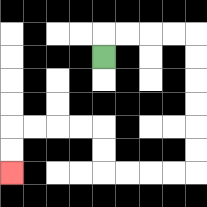{'start': '[4, 2]', 'end': '[0, 7]', 'path_directions': 'U,R,R,R,R,D,D,D,D,D,D,L,L,L,L,U,U,L,L,L,L,D,D', 'path_coordinates': '[[4, 2], [4, 1], [5, 1], [6, 1], [7, 1], [8, 1], [8, 2], [8, 3], [8, 4], [8, 5], [8, 6], [8, 7], [7, 7], [6, 7], [5, 7], [4, 7], [4, 6], [4, 5], [3, 5], [2, 5], [1, 5], [0, 5], [0, 6], [0, 7]]'}